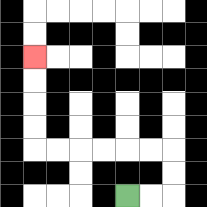{'start': '[5, 8]', 'end': '[1, 2]', 'path_directions': 'R,R,U,U,L,L,L,L,L,L,U,U,U,U', 'path_coordinates': '[[5, 8], [6, 8], [7, 8], [7, 7], [7, 6], [6, 6], [5, 6], [4, 6], [3, 6], [2, 6], [1, 6], [1, 5], [1, 4], [1, 3], [1, 2]]'}